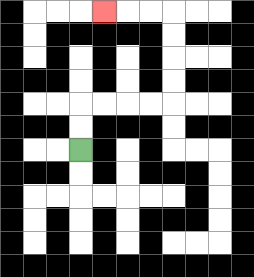{'start': '[3, 6]', 'end': '[4, 0]', 'path_directions': 'U,U,R,R,R,R,U,U,U,U,L,L,L', 'path_coordinates': '[[3, 6], [3, 5], [3, 4], [4, 4], [5, 4], [6, 4], [7, 4], [7, 3], [7, 2], [7, 1], [7, 0], [6, 0], [5, 0], [4, 0]]'}